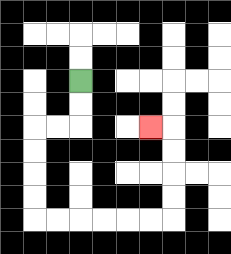{'start': '[3, 3]', 'end': '[6, 5]', 'path_directions': 'D,D,L,L,D,D,D,D,R,R,R,R,R,R,U,U,U,U,L', 'path_coordinates': '[[3, 3], [3, 4], [3, 5], [2, 5], [1, 5], [1, 6], [1, 7], [1, 8], [1, 9], [2, 9], [3, 9], [4, 9], [5, 9], [6, 9], [7, 9], [7, 8], [7, 7], [7, 6], [7, 5], [6, 5]]'}